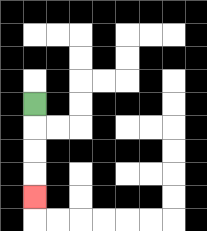{'start': '[1, 4]', 'end': '[1, 8]', 'path_directions': 'D,D,D,D', 'path_coordinates': '[[1, 4], [1, 5], [1, 6], [1, 7], [1, 8]]'}